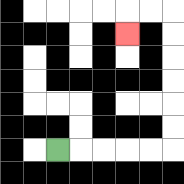{'start': '[2, 6]', 'end': '[5, 1]', 'path_directions': 'R,R,R,R,R,U,U,U,U,U,U,L,L,D', 'path_coordinates': '[[2, 6], [3, 6], [4, 6], [5, 6], [6, 6], [7, 6], [7, 5], [7, 4], [7, 3], [7, 2], [7, 1], [7, 0], [6, 0], [5, 0], [5, 1]]'}